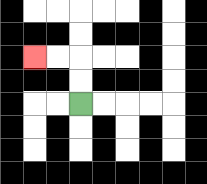{'start': '[3, 4]', 'end': '[1, 2]', 'path_directions': 'U,U,L,L', 'path_coordinates': '[[3, 4], [3, 3], [3, 2], [2, 2], [1, 2]]'}